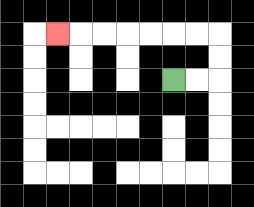{'start': '[7, 3]', 'end': '[2, 1]', 'path_directions': 'R,R,U,U,L,L,L,L,L,L,L', 'path_coordinates': '[[7, 3], [8, 3], [9, 3], [9, 2], [9, 1], [8, 1], [7, 1], [6, 1], [5, 1], [4, 1], [3, 1], [2, 1]]'}